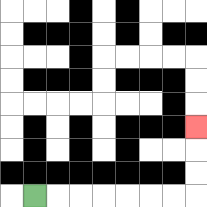{'start': '[1, 8]', 'end': '[8, 5]', 'path_directions': 'R,R,R,R,R,R,R,U,U,U', 'path_coordinates': '[[1, 8], [2, 8], [3, 8], [4, 8], [5, 8], [6, 8], [7, 8], [8, 8], [8, 7], [8, 6], [8, 5]]'}